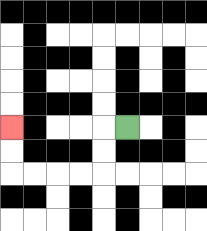{'start': '[5, 5]', 'end': '[0, 5]', 'path_directions': 'L,D,D,L,L,L,L,U,U', 'path_coordinates': '[[5, 5], [4, 5], [4, 6], [4, 7], [3, 7], [2, 7], [1, 7], [0, 7], [0, 6], [0, 5]]'}